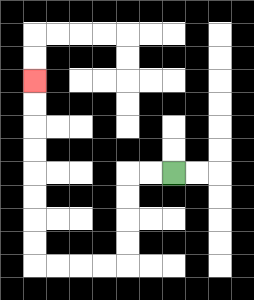{'start': '[7, 7]', 'end': '[1, 3]', 'path_directions': 'L,L,D,D,D,D,L,L,L,L,U,U,U,U,U,U,U,U', 'path_coordinates': '[[7, 7], [6, 7], [5, 7], [5, 8], [5, 9], [5, 10], [5, 11], [4, 11], [3, 11], [2, 11], [1, 11], [1, 10], [1, 9], [1, 8], [1, 7], [1, 6], [1, 5], [1, 4], [1, 3]]'}